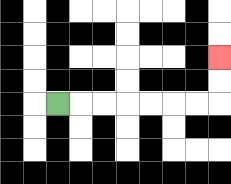{'start': '[2, 4]', 'end': '[9, 2]', 'path_directions': 'R,R,R,R,R,R,R,U,U', 'path_coordinates': '[[2, 4], [3, 4], [4, 4], [5, 4], [6, 4], [7, 4], [8, 4], [9, 4], [9, 3], [9, 2]]'}